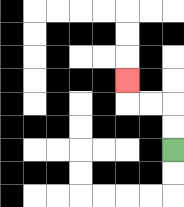{'start': '[7, 6]', 'end': '[5, 3]', 'path_directions': 'U,U,L,L,U', 'path_coordinates': '[[7, 6], [7, 5], [7, 4], [6, 4], [5, 4], [5, 3]]'}